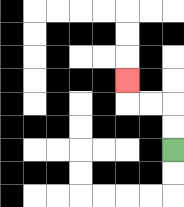{'start': '[7, 6]', 'end': '[5, 3]', 'path_directions': 'U,U,L,L,U', 'path_coordinates': '[[7, 6], [7, 5], [7, 4], [6, 4], [5, 4], [5, 3]]'}